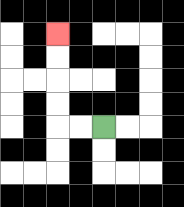{'start': '[4, 5]', 'end': '[2, 1]', 'path_directions': 'L,L,U,U,U,U', 'path_coordinates': '[[4, 5], [3, 5], [2, 5], [2, 4], [2, 3], [2, 2], [2, 1]]'}